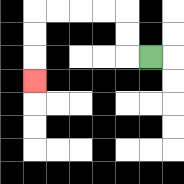{'start': '[6, 2]', 'end': '[1, 3]', 'path_directions': 'L,U,U,L,L,L,L,D,D,D', 'path_coordinates': '[[6, 2], [5, 2], [5, 1], [5, 0], [4, 0], [3, 0], [2, 0], [1, 0], [1, 1], [1, 2], [1, 3]]'}